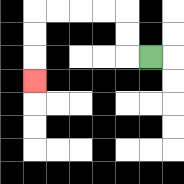{'start': '[6, 2]', 'end': '[1, 3]', 'path_directions': 'L,U,U,L,L,L,L,D,D,D', 'path_coordinates': '[[6, 2], [5, 2], [5, 1], [5, 0], [4, 0], [3, 0], [2, 0], [1, 0], [1, 1], [1, 2], [1, 3]]'}